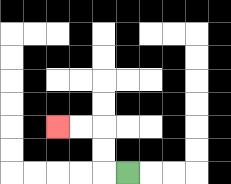{'start': '[5, 7]', 'end': '[2, 5]', 'path_directions': 'L,U,U,L,L', 'path_coordinates': '[[5, 7], [4, 7], [4, 6], [4, 5], [3, 5], [2, 5]]'}